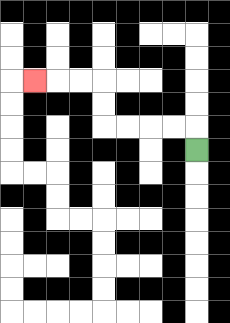{'start': '[8, 6]', 'end': '[1, 3]', 'path_directions': 'U,L,L,L,L,U,U,L,L,L', 'path_coordinates': '[[8, 6], [8, 5], [7, 5], [6, 5], [5, 5], [4, 5], [4, 4], [4, 3], [3, 3], [2, 3], [1, 3]]'}